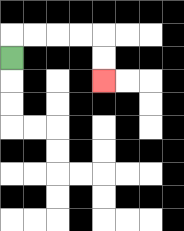{'start': '[0, 2]', 'end': '[4, 3]', 'path_directions': 'U,R,R,R,R,D,D', 'path_coordinates': '[[0, 2], [0, 1], [1, 1], [2, 1], [3, 1], [4, 1], [4, 2], [4, 3]]'}